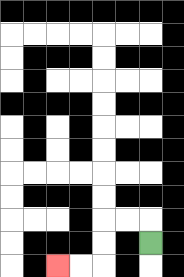{'start': '[6, 10]', 'end': '[2, 11]', 'path_directions': 'U,L,L,D,D,L,L', 'path_coordinates': '[[6, 10], [6, 9], [5, 9], [4, 9], [4, 10], [4, 11], [3, 11], [2, 11]]'}